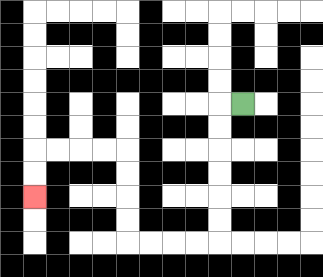{'start': '[10, 4]', 'end': '[1, 8]', 'path_directions': 'L,D,D,D,D,D,D,L,L,L,L,U,U,U,U,L,L,L,L,D,D', 'path_coordinates': '[[10, 4], [9, 4], [9, 5], [9, 6], [9, 7], [9, 8], [9, 9], [9, 10], [8, 10], [7, 10], [6, 10], [5, 10], [5, 9], [5, 8], [5, 7], [5, 6], [4, 6], [3, 6], [2, 6], [1, 6], [1, 7], [1, 8]]'}